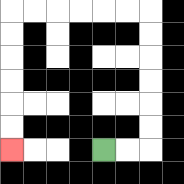{'start': '[4, 6]', 'end': '[0, 6]', 'path_directions': 'R,R,U,U,U,U,U,U,L,L,L,L,L,L,D,D,D,D,D,D', 'path_coordinates': '[[4, 6], [5, 6], [6, 6], [6, 5], [6, 4], [6, 3], [6, 2], [6, 1], [6, 0], [5, 0], [4, 0], [3, 0], [2, 0], [1, 0], [0, 0], [0, 1], [0, 2], [0, 3], [0, 4], [0, 5], [0, 6]]'}